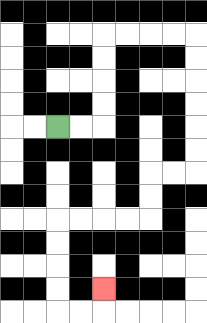{'start': '[2, 5]', 'end': '[4, 12]', 'path_directions': 'R,R,U,U,U,U,R,R,R,R,D,D,D,D,D,D,L,L,D,D,L,L,L,L,D,D,D,D,R,R,U', 'path_coordinates': '[[2, 5], [3, 5], [4, 5], [4, 4], [4, 3], [4, 2], [4, 1], [5, 1], [6, 1], [7, 1], [8, 1], [8, 2], [8, 3], [8, 4], [8, 5], [8, 6], [8, 7], [7, 7], [6, 7], [6, 8], [6, 9], [5, 9], [4, 9], [3, 9], [2, 9], [2, 10], [2, 11], [2, 12], [2, 13], [3, 13], [4, 13], [4, 12]]'}